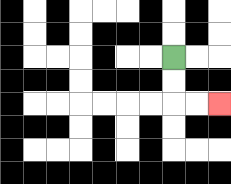{'start': '[7, 2]', 'end': '[9, 4]', 'path_directions': 'D,D,R,R', 'path_coordinates': '[[7, 2], [7, 3], [7, 4], [8, 4], [9, 4]]'}